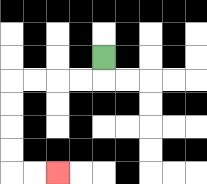{'start': '[4, 2]', 'end': '[2, 7]', 'path_directions': 'D,L,L,L,L,D,D,D,D,R,R', 'path_coordinates': '[[4, 2], [4, 3], [3, 3], [2, 3], [1, 3], [0, 3], [0, 4], [0, 5], [0, 6], [0, 7], [1, 7], [2, 7]]'}